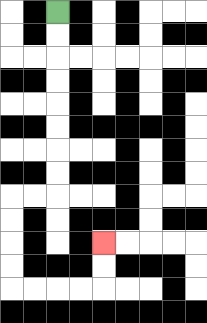{'start': '[2, 0]', 'end': '[4, 10]', 'path_directions': 'D,D,D,D,D,D,D,D,L,L,D,D,D,D,R,R,R,R,U,U', 'path_coordinates': '[[2, 0], [2, 1], [2, 2], [2, 3], [2, 4], [2, 5], [2, 6], [2, 7], [2, 8], [1, 8], [0, 8], [0, 9], [0, 10], [0, 11], [0, 12], [1, 12], [2, 12], [3, 12], [4, 12], [4, 11], [4, 10]]'}